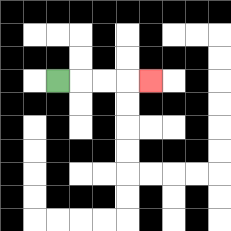{'start': '[2, 3]', 'end': '[6, 3]', 'path_directions': 'R,R,R,R', 'path_coordinates': '[[2, 3], [3, 3], [4, 3], [5, 3], [6, 3]]'}